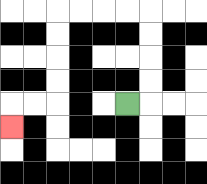{'start': '[5, 4]', 'end': '[0, 5]', 'path_directions': 'R,U,U,U,U,L,L,L,L,D,D,D,D,L,L,D', 'path_coordinates': '[[5, 4], [6, 4], [6, 3], [6, 2], [6, 1], [6, 0], [5, 0], [4, 0], [3, 0], [2, 0], [2, 1], [2, 2], [2, 3], [2, 4], [1, 4], [0, 4], [0, 5]]'}